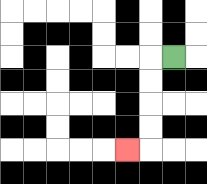{'start': '[7, 2]', 'end': '[5, 6]', 'path_directions': 'L,D,D,D,D,L', 'path_coordinates': '[[7, 2], [6, 2], [6, 3], [6, 4], [6, 5], [6, 6], [5, 6]]'}